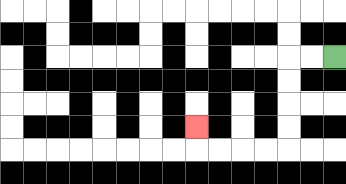{'start': '[14, 2]', 'end': '[8, 5]', 'path_directions': 'L,L,D,D,D,D,L,L,L,L,U', 'path_coordinates': '[[14, 2], [13, 2], [12, 2], [12, 3], [12, 4], [12, 5], [12, 6], [11, 6], [10, 6], [9, 6], [8, 6], [8, 5]]'}